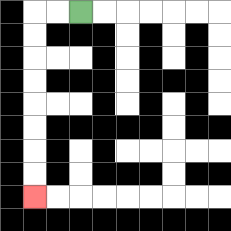{'start': '[3, 0]', 'end': '[1, 8]', 'path_directions': 'L,L,D,D,D,D,D,D,D,D', 'path_coordinates': '[[3, 0], [2, 0], [1, 0], [1, 1], [1, 2], [1, 3], [1, 4], [1, 5], [1, 6], [1, 7], [1, 8]]'}